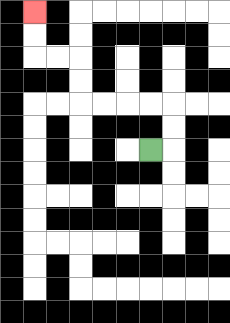{'start': '[6, 6]', 'end': '[1, 0]', 'path_directions': 'R,U,U,L,L,L,L,U,U,L,L,U,U', 'path_coordinates': '[[6, 6], [7, 6], [7, 5], [7, 4], [6, 4], [5, 4], [4, 4], [3, 4], [3, 3], [3, 2], [2, 2], [1, 2], [1, 1], [1, 0]]'}